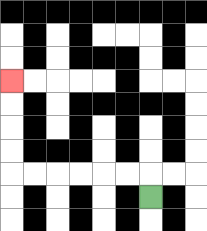{'start': '[6, 8]', 'end': '[0, 3]', 'path_directions': 'U,L,L,L,L,L,L,U,U,U,U', 'path_coordinates': '[[6, 8], [6, 7], [5, 7], [4, 7], [3, 7], [2, 7], [1, 7], [0, 7], [0, 6], [0, 5], [0, 4], [0, 3]]'}